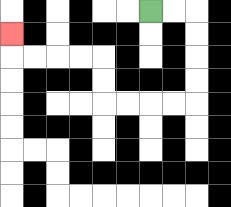{'start': '[6, 0]', 'end': '[0, 1]', 'path_directions': 'R,R,D,D,D,D,L,L,L,L,U,U,L,L,L,L,U', 'path_coordinates': '[[6, 0], [7, 0], [8, 0], [8, 1], [8, 2], [8, 3], [8, 4], [7, 4], [6, 4], [5, 4], [4, 4], [4, 3], [4, 2], [3, 2], [2, 2], [1, 2], [0, 2], [0, 1]]'}